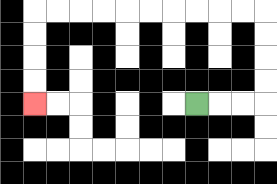{'start': '[8, 4]', 'end': '[1, 4]', 'path_directions': 'R,R,R,U,U,U,U,L,L,L,L,L,L,L,L,L,L,D,D,D,D', 'path_coordinates': '[[8, 4], [9, 4], [10, 4], [11, 4], [11, 3], [11, 2], [11, 1], [11, 0], [10, 0], [9, 0], [8, 0], [7, 0], [6, 0], [5, 0], [4, 0], [3, 0], [2, 0], [1, 0], [1, 1], [1, 2], [1, 3], [1, 4]]'}